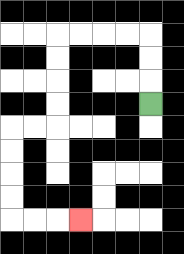{'start': '[6, 4]', 'end': '[3, 9]', 'path_directions': 'U,U,U,L,L,L,L,D,D,D,D,L,L,D,D,D,D,R,R,R', 'path_coordinates': '[[6, 4], [6, 3], [6, 2], [6, 1], [5, 1], [4, 1], [3, 1], [2, 1], [2, 2], [2, 3], [2, 4], [2, 5], [1, 5], [0, 5], [0, 6], [0, 7], [0, 8], [0, 9], [1, 9], [2, 9], [3, 9]]'}